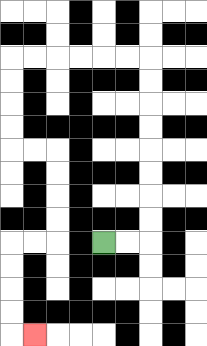{'start': '[4, 10]', 'end': '[1, 14]', 'path_directions': 'R,R,U,U,U,U,U,U,U,U,L,L,L,L,L,L,D,D,D,D,R,R,D,D,D,D,L,L,D,D,D,D,R', 'path_coordinates': '[[4, 10], [5, 10], [6, 10], [6, 9], [6, 8], [6, 7], [6, 6], [6, 5], [6, 4], [6, 3], [6, 2], [5, 2], [4, 2], [3, 2], [2, 2], [1, 2], [0, 2], [0, 3], [0, 4], [0, 5], [0, 6], [1, 6], [2, 6], [2, 7], [2, 8], [2, 9], [2, 10], [1, 10], [0, 10], [0, 11], [0, 12], [0, 13], [0, 14], [1, 14]]'}